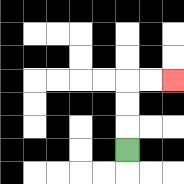{'start': '[5, 6]', 'end': '[7, 3]', 'path_directions': 'U,U,U,R,R', 'path_coordinates': '[[5, 6], [5, 5], [5, 4], [5, 3], [6, 3], [7, 3]]'}